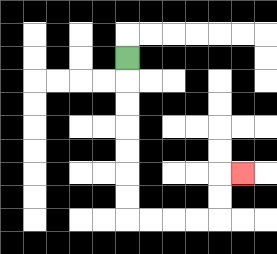{'start': '[5, 2]', 'end': '[10, 7]', 'path_directions': 'D,D,D,D,D,D,D,R,R,R,R,U,U,R', 'path_coordinates': '[[5, 2], [5, 3], [5, 4], [5, 5], [5, 6], [5, 7], [5, 8], [5, 9], [6, 9], [7, 9], [8, 9], [9, 9], [9, 8], [9, 7], [10, 7]]'}